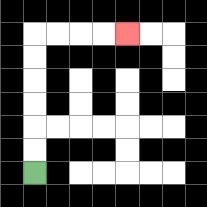{'start': '[1, 7]', 'end': '[5, 1]', 'path_directions': 'U,U,U,U,U,U,R,R,R,R', 'path_coordinates': '[[1, 7], [1, 6], [1, 5], [1, 4], [1, 3], [1, 2], [1, 1], [2, 1], [3, 1], [4, 1], [5, 1]]'}